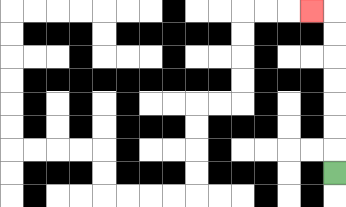{'start': '[14, 7]', 'end': '[13, 0]', 'path_directions': 'U,U,U,U,U,U,U,L', 'path_coordinates': '[[14, 7], [14, 6], [14, 5], [14, 4], [14, 3], [14, 2], [14, 1], [14, 0], [13, 0]]'}